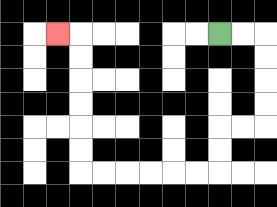{'start': '[9, 1]', 'end': '[2, 1]', 'path_directions': 'R,R,D,D,D,D,L,L,D,D,L,L,L,L,L,L,U,U,U,U,U,U,L', 'path_coordinates': '[[9, 1], [10, 1], [11, 1], [11, 2], [11, 3], [11, 4], [11, 5], [10, 5], [9, 5], [9, 6], [9, 7], [8, 7], [7, 7], [6, 7], [5, 7], [4, 7], [3, 7], [3, 6], [3, 5], [3, 4], [3, 3], [3, 2], [3, 1], [2, 1]]'}